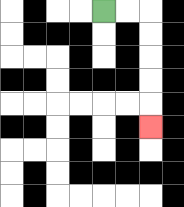{'start': '[4, 0]', 'end': '[6, 5]', 'path_directions': 'R,R,D,D,D,D,D', 'path_coordinates': '[[4, 0], [5, 0], [6, 0], [6, 1], [6, 2], [6, 3], [6, 4], [6, 5]]'}